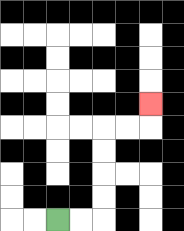{'start': '[2, 9]', 'end': '[6, 4]', 'path_directions': 'R,R,U,U,U,U,R,R,U', 'path_coordinates': '[[2, 9], [3, 9], [4, 9], [4, 8], [4, 7], [4, 6], [4, 5], [5, 5], [6, 5], [6, 4]]'}